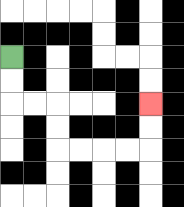{'start': '[0, 2]', 'end': '[6, 4]', 'path_directions': 'D,D,R,R,D,D,R,R,R,R,U,U', 'path_coordinates': '[[0, 2], [0, 3], [0, 4], [1, 4], [2, 4], [2, 5], [2, 6], [3, 6], [4, 6], [5, 6], [6, 6], [6, 5], [6, 4]]'}